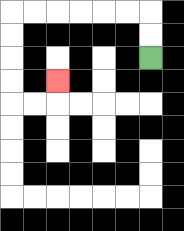{'start': '[6, 2]', 'end': '[2, 3]', 'path_directions': 'U,U,L,L,L,L,L,L,D,D,D,D,R,R,U', 'path_coordinates': '[[6, 2], [6, 1], [6, 0], [5, 0], [4, 0], [3, 0], [2, 0], [1, 0], [0, 0], [0, 1], [0, 2], [0, 3], [0, 4], [1, 4], [2, 4], [2, 3]]'}